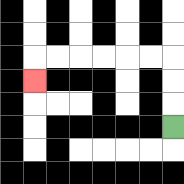{'start': '[7, 5]', 'end': '[1, 3]', 'path_directions': 'U,U,U,L,L,L,L,L,L,D', 'path_coordinates': '[[7, 5], [7, 4], [7, 3], [7, 2], [6, 2], [5, 2], [4, 2], [3, 2], [2, 2], [1, 2], [1, 3]]'}